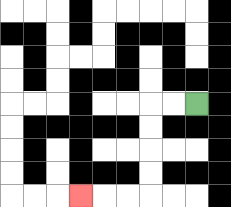{'start': '[8, 4]', 'end': '[3, 8]', 'path_directions': 'L,L,D,D,D,D,L,L,L', 'path_coordinates': '[[8, 4], [7, 4], [6, 4], [6, 5], [6, 6], [6, 7], [6, 8], [5, 8], [4, 8], [3, 8]]'}